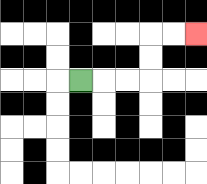{'start': '[3, 3]', 'end': '[8, 1]', 'path_directions': 'R,R,R,U,U,R,R', 'path_coordinates': '[[3, 3], [4, 3], [5, 3], [6, 3], [6, 2], [6, 1], [7, 1], [8, 1]]'}